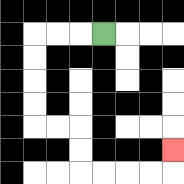{'start': '[4, 1]', 'end': '[7, 6]', 'path_directions': 'L,L,L,D,D,D,D,R,R,D,D,R,R,R,R,U', 'path_coordinates': '[[4, 1], [3, 1], [2, 1], [1, 1], [1, 2], [1, 3], [1, 4], [1, 5], [2, 5], [3, 5], [3, 6], [3, 7], [4, 7], [5, 7], [6, 7], [7, 7], [7, 6]]'}